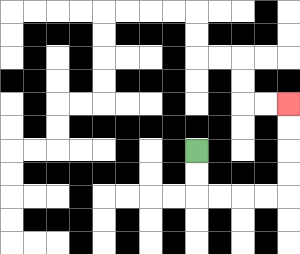{'start': '[8, 6]', 'end': '[12, 4]', 'path_directions': 'D,D,R,R,R,R,U,U,U,U', 'path_coordinates': '[[8, 6], [8, 7], [8, 8], [9, 8], [10, 8], [11, 8], [12, 8], [12, 7], [12, 6], [12, 5], [12, 4]]'}